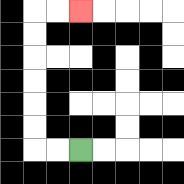{'start': '[3, 6]', 'end': '[3, 0]', 'path_directions': 'L,L,U,U,U,U,U,U,R,R', 'path_coordinates': '[[3, 6], [2, 6], [1, 6], [1, 5], [1, 4], [1, 3], [1, 2], [1, 1], [1, 0], [2, 0], [3, 0]]'}